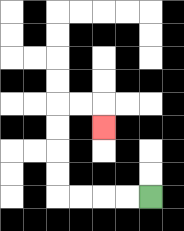{'start': '[6, 8]', 'end': '[4, 5]', 'path_directions': 'L,L,L,L,U,U,U,U,R,R,D', 'path_coordinates': '[[6, 8], [5, 8], [4, 8], [3, 8], [2, 8], [2, 7], [2, 6], [2, 5], [2, 4], [3, 4], [4, 4], [4, 5]]'}